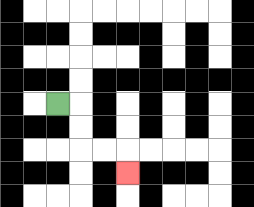{'start': '[2, 4]', 'end': '[5, 7]', 'path_directions': 'R,D,D,R,R,D', 'path_coordinates': '[[2, 4], [3, 4], [3, 5], [3, 6], [4, 6], [5, 6], [5, 7]]'}